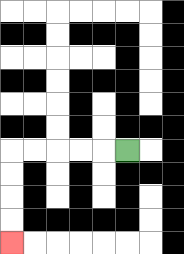{'start': '[5, 6]', 'end': '[0, 10]', 'path_directions': 'L,L,L,L,L,D,D,D,D', 'path_coordinates': '[[5, 6], [4, 6], [3, 6], [2, 6], [1, 6], [0, 6], [0, 7], [0, 8], [0, 9], [0, 10]]'}